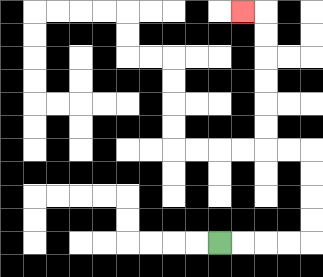{'start': '[9, 10]', 'end': '[10, 0]', 'path_directions': 'R,R,R,R,U,U,U,U,L,L,U,U,U,U,U,U,L', 'path_coordinates': '[[9, 10], [10, 10], [11, 10], [12, 10], [13, 10], [13, 9], [13, 8], [13, 7], [13, 6], [12, 6], [11, 6], [11, 5], [11, 4], [11, 3], [11, 2], [11, 1], [11, 0], [10, 0]]'}